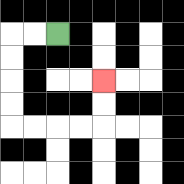{'start': '[2, 1]', 'end': '[4, 3]', 'path_directions': 'L,L,D,D,D,D,R,R,R,R,U,U', 'path_coordinates': '[[2, 1], [1, 1], [0, 1], [0, 2], [0, 3], [0, 4], [0, 5], [1, 5], [2, 5], [3, 5], [4, 5], [4, 4], [4, 3]]'}